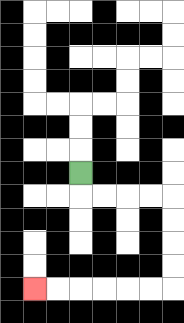{'start': '[3, 7]', 'end': '[1, 12]', 'path_directions': 'D,R,R,R,R,D,D,D,D,L,L,L,L,L,L', 'path_coordinates': '[[3, 7], [3, 8], [4, 8], [5, 8], [6, 8], [7, 8], [7, 9], [7, 10], [7, 11], [7, 12], [6, 12], [5, 12], [4, 12], [3, 12], [2, 12], [1, 12]]'}